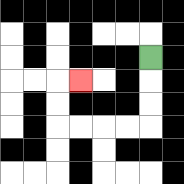{'start': '[6, 2]', 'end': '[3, 3]', 'path_directions': 'D,D,D,L,L,L,L,U,U,R', 'path_coordinates': '[[6, 2], [6, 3], [6, 4], [6, 5], [5, 5], [4, 5], [3, 5], [2, 5], [2, 4], [2, 3], [3, 3]]'}